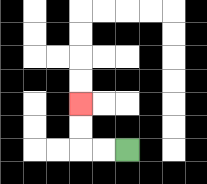{'start': '[5, 6]', 'end': '[3, 4]', 'path_directions': 'L,L,U,U', 'path_coordinates': '[[5, 6], [4, 6], [3, 6], [3, 5], [3, 4]]'}